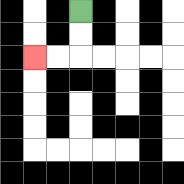{'start': '[3, 0]', 'end': '[1, 2]', 'path_directions': 'D,D,L,L', 'path_coordinates': '[[3, 0], [3, 1], [3, 2], [2, 2], [1, 2]]'}